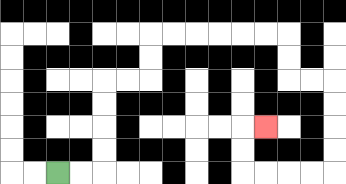{'start': '[2, 7]', 'end': '[11, 5]', 'path_directions': 'R,R,U,U,U,U,R,R,U,U,R,R,R,R,R,R,D,D,R,R,D,D,D,D,L,L,L,L,U,U,R', 'path_coordinates': '[[2, 7], [3, 7], [4, 7], [4, 6], [4, 5], [4, 4], [4, 3], [5, 3], [6, 3], [6, 2], [6, 1], [7, 1], [8, 1], [9, 1], [10, 1], [11, 1], [12, 1], [12, 2], [12, 3], [13, 3], [14, 3], [14, 4], [14, 5], [14, 6], [14, 7], [13, 7], [12, 7], [11, 7], [10, 7], [10, 6], [10, 5], [11, 5]]'}